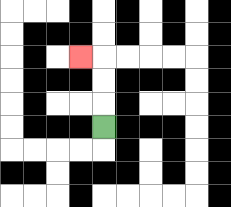{'start': '[4, 5]', 'end': '[3, 2]', 'path_directions': 'U,U,U,L', 'path_coordinates': '[[4, 5], [4, 4], [4, 3], [4, 2], [3, 2]]'}